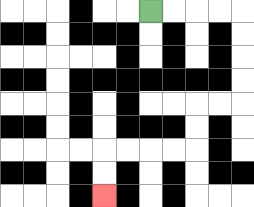{'start': '[6, 0]', 'end': '[4, 8]', 'path_directions': 'R,R,R,R,D,D,D,D,L,L,D,D,L,L,L,L,D,D', 'path_coordinates': '[[6, 0], [7, 0], [8, 0], [9, 0], [10, 0], [10, 1], [10, 2], [10, 3], [10, 4], [9, 4], [8, 4], [8, 5], [8, 6], [7, 6], [6, 6], [5, 6], [4, 6], [4, 7], [4, 8]]'}